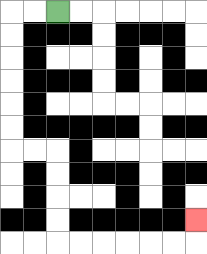{'start': '[2, 0]', 'end': '[8, 9]', 'path_directions': 'L,L,D,D,D,D,D,D,R,R,D,D,D,D,R,R,R,R,R,R,U', 'path_coordinates': '[[2, 0], [1, 0], [0, 0], [0, 1], [0, 2], [0, 3], [0, 4], [0, 5], [0, 6], [1, 6], [2, 6], [2, 7], [2, 8], [2, 9], [2, 10], [3, 10], [4, 10], [5, 10], [6, 10], [7, 10], [8, 10], [8, 9]]'}